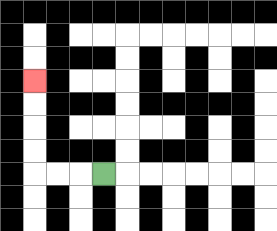{'start': '[4, 7]', 'end': '[1, 3]', 'path_directions': 'L,L,L,U,U,U,U', 'path_coordinates': '[[4, 7], [3, 7], [2, 7], [1, 7], [1, 6], [1, 5], [1, 4], [1, 3]]'}